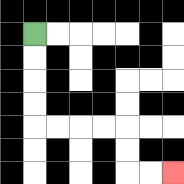{'start': '[1, 1]', 'end': '[7, 7]', 'path_directions': 'D,D,D,D,R,R,R,R,D,D,R,R', 'path_coordinates': '[[1, 1], [1, 2], [1, 3], [1, 4], [1, 5], [2, 5], [3, 5], [4, 5], [5, 5], [5, 6], [5, 7], [6, 7], [7, 7]]'}